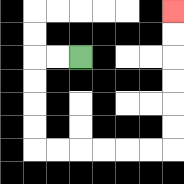{'start': '[3, 2]', 'end': '[7, 0]', 'path_directions': 'L,L,D,D,D,D,R,R,R,R,R,R,U,U,U,U,U,U', 'path_coordinates': '[[3, 2], [2, 2], [1, 2], [1, 3], [1, 4], [1, 5], [1, 6], [2, 6], [3, 6], [4, 6], [5, 6], [6, 6], [7, 6], [7, 5], [7, 4], [7, 3], [7, 2], [7, 1], [7, 0]]'}